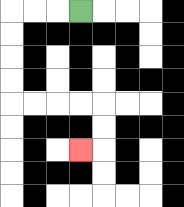{'start': '[3, 0]', 'end': '[3, 6]', 'path_directions': 'L,L,L,D,D,D,D,R,R,R,R,D,D,L', 'path_coordinates': '[[3, 0], [2, 0], [1, 0], [0, 0], [0, 1], [0, 2], [0, 3], [0, 4], [1, 4], [2, 4], [3, 4], [4, 4], [4, 5], [4, 6], [3, 6]]'}